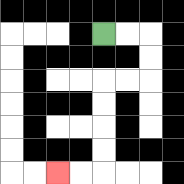{'start': '[4, 1]', 'end': '[2, 7]', 'path_directions': 'R,R,D,D,L,L,D,D,D,D,L,L', 'path_coordinates': '[[4, 1], [5, 1], [6, 1], [6, 2], [6, 3], [5, 3], [4, 3], [4, 4], [4, 5], [4, 6], [4, 7], [3, 7], [2, 7]]'}